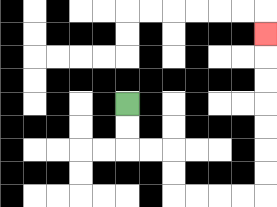{'start': '[5, 4]', 'end': '[11, 1]', 'path_directions': 'D,D,R,R,D,D,R,R,R,R,U,U,U,U,U,U,U', 'path_coordinates': '[[5, 4], [5, 5], [5, 6], [6, 6], [7, 6], [7, 7], [7, 8], [8, 8], [9, 8], [10, 8], [11, 8], [11, 7], [11, 6], [11, 5], [11, 4], [11, 3], [11, 2], [11, 1]]'}